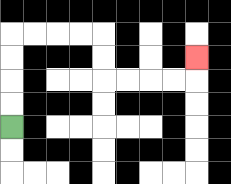{'start': '[0, 5]', 'end': '[8, 2]', 'path_directions': 'U,U,U,U,R,R,R,R,D,D,R,R,R,R,U', 'path_coordinates': '[[0, 5], [0, 4], [0, 3], [0, 2], [0, 1], [1, 1], [2, 1], [3, 1], [4, 1], [4, 2], [4, 3], [5, 3], [6, 3], [7, 3], [8, 3], [8, 2]]'}